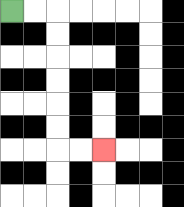{'start': '[0, 0]', 'end': '[4, 6]', 'path_directions': 'R,R,D,D,D,D,D,D,R,R', 'path_coordinates': '[[0, 0], [1, 0], [2, 0], [2, 1], [2, 2], [2, 3], [2, 4], [2, 5], [2, 6], [3, 6], [4, 6]]'}